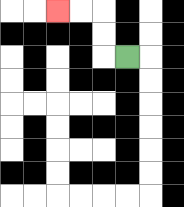{'start': '[5, 2]', 'end': '[2, 0]', 'path_directions': 'L,U,U,L,L', 'path_coordinates': '[[5, 2], [4, 2], [4, 1], [4, 0], [3, 0], [2, 0]]'}